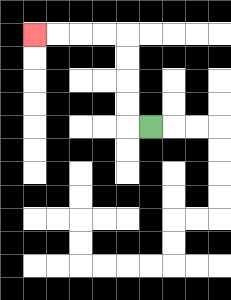{'start': '[6, 5]', 'end': '[1, 1]', 'path_directions': 'L,U,U,U,U,L,L,L,L', 'path_coordinates': '[[6, 5], [5, 5], [5, 4], [5, 3], [5, 2], [5, 1], [4, 1], [3, 1], [2, 1], [1, 1]]'}